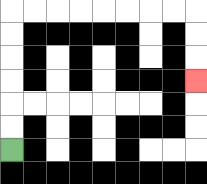{'start': '[0, 6]', 'end': '[8, 3]', 'path_directions': 'U,U,U,U,U,U,R,R,R,R,R,R,R,R,D,D,D', 'path_coordinates': '[[0, 6], [0, 5], [0, 4], [0, 3], [0, 2], [0, 1], [0, 0], [1, 0], [2, 0], [3, 0], [4, 0], [5, 0], [6, 0], [7, 0], [8, 0], [8, 1], [8, 2], [8, 3]]'}